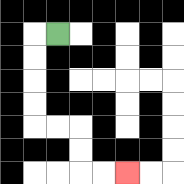{'start': '[2, 1]', 'end': '[5, 7]', 'path_directions': 'L,D,D,D,D,R,R,D,D,R,R', 'path_coordinates': '[[2, 1], [1, 1], [1, 2], [1, 3], [1, 4], [1, 5], [2, 5], [3, 5], [3, 6], [3, 7], [4, 7], [5, 7]]'}